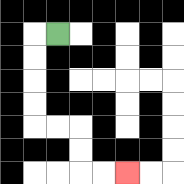{'start': '[2, 1]', 'end': '[5, 7]', 'path_directions': 'L,D,D,D,D,R,R,D,D,R,R', 'path_coordinates': '[[2, 1], [1, 1], [1, 2], [1, 3], [1, 4], [1, 5], [2, 5], [3, 5], [3, 6], [3, 7], [4, 7], [5, 7]]'}